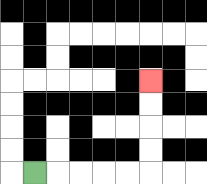{'start': '[1, 7]', 'end': '[6, 3]', 'path_directions': 'R,R,R,R,R,U,U,U,U', 'path_coordinates': '[[1, 7], [2, 7], [3, 7], [4, 7], [5, 7], [6, 7], [6, 6], [6, 5], [6, 4], [6, 3]]'}